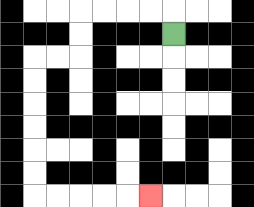{'start': '[7, 1]', 'end': '[6, 8]', 'path_directions': 'U,L,L,L,L,D,D,L,L,D,D,D,D,D,D,R,R,R,R,R', 'path_coordinates': '[[7, 1], [7, 0], [6, 0], [5, 0], [4, 0], [3, 0], [3, 1], [3, 2], [2, 2], [1, 2], [1, 3], [1, 4], [1, 5], [1, 6], [1, 7], [1, 8], [2, 8], [3, 8], [4, 8], [5, 8], [6, 8]]'}